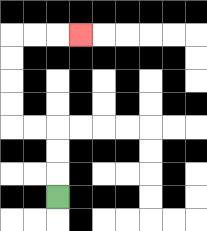{'start': '[2, 8]', 'end': '[3, 1]', 'path_directions': 'U,U,U,L,L,U,U,U,U,R,R,R', 'path_coordinates': '[[2, 8], [2, 7], [2, 6], [2, 5], [1, 5], [0, 5], [0, 4], [0, 3], [0, 2], [0, 1], [1, 1], [2, 1], [3, 1]]'}